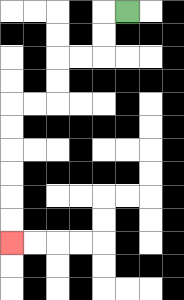{'start': '[5, 0]', 'end': '[0, 10]', 'path_directions': 'L,D,D,L,L,D,D,L,L,D,D,D,D,D,D', 'path_coordinates': '[[5, 0], [4, 0], [4, 1], [4, 2], [3, 2], [2, 2], [2, 3], [2, 4], [1, 4], [0, 4], [0, 5], [0, 6], [0, 7], [0, 8], [0, 9], [0, 10]]'}